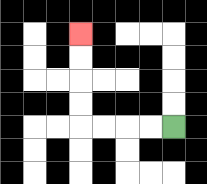{'start': '[7, 5]', 'end': '[3, 1]', 'path_directions': 'L,L,L,L,U,U,U,U', 'path_coordinates': '[[7, 5], [6, 5], [5, 5], [4, 5], [3, 5], [3, 4], [3, 3], [3, 2], [3, 1]]'}